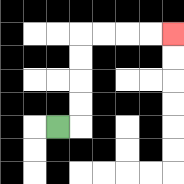{'start': '[2, 5]', 'end': '[7, 1]', 'path_directions': 'R,U,U,U,U,R,R,R,R', 'path_coordinates': '[[2, 5], [3, 5], [3, 4], [3, 3], [3, 2], [3, 1], [4, 1], [5, 1], [6, 1], [7, 1]]'}